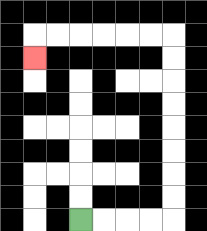{'start': '[3, 9]', 'end': '[1, 2]', 'path_directions': 'R,R,R,R,U,U,U,U,U,U,U,U,L,L,L,L,L,L,D', 'path_coordinates': '[[3, 9], [4, 9], [5, 9], [6, 9], [7, 9], [7, 8], [7, 7], [7, 6], [7, 5], [7, 4], [7, 3], [7, 2], [7, 1], [6, 1], [5, 1], [4, 1], [3, 1], [2, 1], [1, 1], [1, 2]]'}